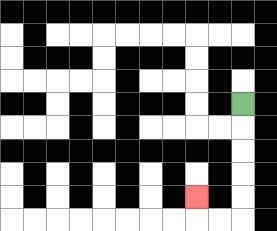{'start': '[10, 4]', 'end': '[8, 8]', 'path_directions': 'D,D,D,D,D,L,L,U', 'path_coordinates': '[[10, 4], [10, 5], [10, 6], [10, 7], [10, 8], [10, 9], [9, 9], [8, 9], [8, 8]]'}